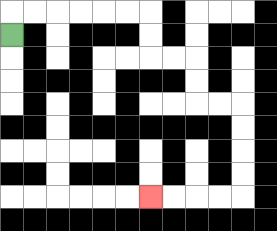{'start': '[0, 1]', 'end': '[6, 8]', 'path_directions': 'U,R,R,R,R,R,R,D,D,R,R,D,D,R,R,D,D,D,D,L,L,L,L', 'path_coordinates': '[[0, 1], [0, 0], [1, 0], [2, 0], [3, 0], [4, 0], [5, 0], [6, 0], [6, 1], [6, 2], [7, 2], [8, 2], [8, 3], [8, 4], [9, 4], [10, 4], [10, 5], [10, 6], [10, 7], [10, 8], [9, 8], [8, 8], [7, 8], [6, 8]]'}